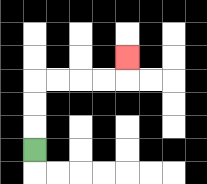{'start': '[1, 6]', 'end': '[5, 2]', 'path_directions': 'U,U,U,R,R,R,R,U', 'path_coordinates': '[[1, 6], [1, 5], [1, 4], [1, 3], [2, 3], [3, 3], [4, 3], [5, 3], [5, 2]]'}